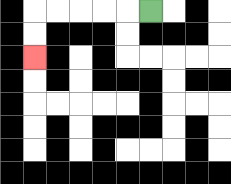{'start': '[6, 0]', 'end': '[1, 2]', 'path_directions': 'L,L,L,L,L,D,D', 'path_coordinates': '[[6, 0], [5, 0], [4, 0], [3, 0], [2, 0], [1, 0], [1, 1], [1, 2]]'}